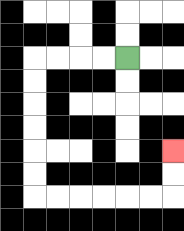{'start': '[5, 2]', 'end': '[7, 6]', 'path_directions': 'L,L,L,L,D,D,D,D,D,D,R,R,R,R,R,R,U,U', 'path_coordinates': '[[5, 2], [4, 2], [3, 2], [2, 2], [1, 2], [1, 3], [1, 4], [1, 5], [1, 6], [1, 7], [1, 8], [2, 8], [3, 8], [4, 8], [5, 8], [6, 8], [7, 8], [7, 7], [7, 6]]'}